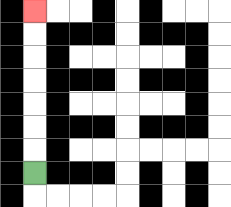{'start': '[1, 7]', 'end': '[1, 0]', 'path_directions': 'U,U,U,U,U,U,U', 'path_coordinates': '[[1, 7], [1, 6], [1, 5], [1, 4], [1, 3], [1, 2], [1, 1], [1, 0]]'}